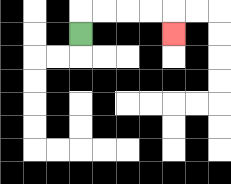{'start': '[3, 1]', 'end': '[7, 1]', 'path_directions': 'U,R,R,R,R,D', 'path_coordinates': '[[3, 1], [3, 0], [4, 0], [5, 0], [6, 0], [7, 0], [7, 1]]'}